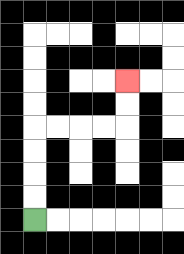{'start': '[1, 9]', 'end': '[5, 3]', 'path_directions': 'U,U,U,U,R,R,R,R,U,U', 'path_coordinates': '[[1, 9], [1, 8], [1, 7], [1, 6], [1, 5], [2, 5], [3, 5], [4, 5], [5, 5], [5, 4], [5, 3]]'}